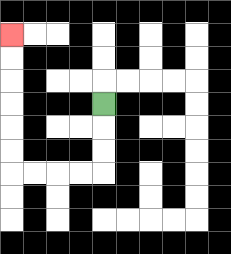{'start': '[4, 4]', 'end': '[0, 1]', 'path_directions': 'D,D,D,L,L,L,L,U,U,U,U,U,U', 'path_coordinates': '[[4, 4], [4, 5], [4, 6], [4, 7], [3, 7], [2, 7], [1, 7], [0, 7], [0, 6], [0, 5], [0, 4], [0, 3], [0, 2], [0, 1]]'}